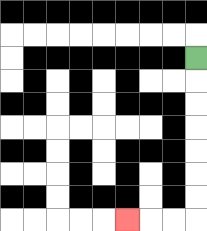{'start': '[8, 2]', 'end': '[5, 9]', 'path_directions': 'D,D,D,D,D,D,D,L,L,L', 'path_coordinates': '[[8, 2], [8, 3], [8, 4], [8, 5], [8, 6], [8, 7], [8, 8], [8, 9], [7, 9], [6, 9], [5, 9]]'}